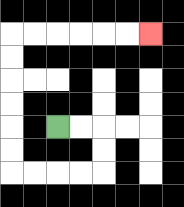{'start': '[2, 5]', 'end': '[6, 1]', 'path_directions': 'R,R,D,D,L,L,L,L,U,U,U,U,U,U,R,R,R,R,R,R', 'path_coordinates': '[[2, 5], [3, 5], [4, 5], [4, 6], [4, 7], [3, 7], [2, 7], [1, 7], [0, 7], [0, 6], [0, 5], [0, 4], [0, 3], [0, 2], [0, 1], [1, 1], [2, 1], [3, 1], [4, 1], [5, 1], [6, 1]]'}